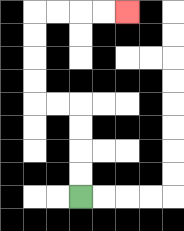{'start': '[3, 8]', 'end': '[5, 0]', 'path_directions': 'U,U,U,U,L,L,U,U,U,U,R,R,R,R', 'path_coordinates': '[[3, 8], [3, 7], [3, 6], [3, 5], [3, 4], [2, 4], [1, 4], [1, 3], [1, 2], [1, 1], [1, 0], [2, 0], [3, 0], [4, 0], [5, 0]]'}